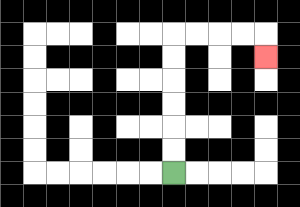{'start': '[7, 7]', 'end': '[11, 2]', 'path_directions': 'U,U,U,U,U,U,R,R,R,R,D', 'path_coordinates': '[[7, 7], [7, 6], [7, 5], [7, 4], [7, 3], [7, 2], [7, 1], [8, 1], [9, 1], [10, 1], [11, 1], [11, 2]]'}